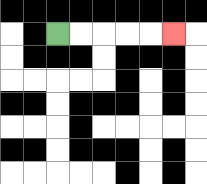{'start': '[2, 1]', 'end': '[7, 1]', 'path_directions': 'R,R,R,R,R', 'path_coordinates': '[[2, 1], [3, 1], [4, 1], [5, 1], [6, 1], [7, 1]]'}